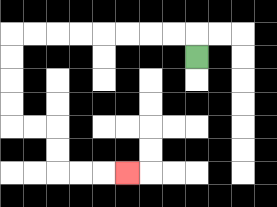{'start': '[8, 2]', 'end': '[5, 7]', 'path_directions': 'U,L,L,L,L,L,L,L,L,D,D,D,D,R,R,D,D,R,R,R', 'path_coordinates': '[[8, 2], [8, 1], [7, 1], [6, 1], [5, 1], [4, 1], [3, 1], [2, 1], [1, 1], [0, 1], [0, 2], [0, 3], [0, 4], [0, 5], [1, 5], [2, 5], [2, 6], [2, 7], [3, 7], [4, 7], [5, 7]]'}